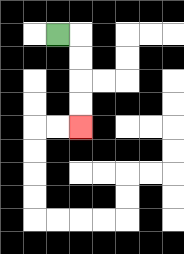{'start': '[2, 1]', 'end': '[3, 5]', 'path_directions': 'R,D,D,D,D', 'path_coordinates': '[[2, 1], [3, 1], [3, 2], [3, 3], [3, 4], [3, 5]]'}